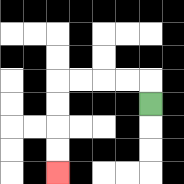{'start': '[6, 4]', 'end': '[2, 7]', 'path_directions': 'U,L,L,L,L,D,D,D,D', 'path_coordinates': '[[6, 4], [6, 3], [5, 3], [4, 3], [3, 3], [2, 3], [2, 4], [2, 5], [2, 6], [2, 7]]'}